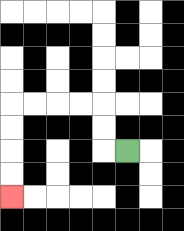{'start': '[5, 6]', 'end': '[0, 8]', 'path_directions': 'L,U,U,L,L,L,L,D,D,D,D', 'path_coordinates': '[[5, 6], [4, 6], [4, 5], [4, 4], [3, 4], [2, 4], [1, 4], [0, 4], [0, 5], [0, 6], [0, 7], [0, 8]]'}